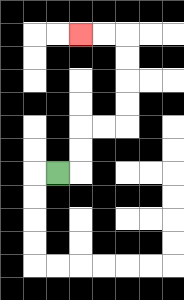{'start': '[2, 7]', 'end': '[3, 1]', 'path_directions': 'R,U,U,R,R,U,U,U,U,L,L', 'path_coordinates': '[[2, 7], [3, 7], [3, 6], [3, 5], [4, 5], [5, 5], [5, 4], [5, 3], [5, 2], [5, 1], [4, 1], [3, 1]]'}